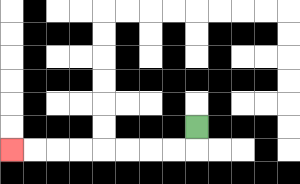{'start': '[8, 5]', 'end': '[0, 6]', 'path_directions': 'D,L,L,L,L,L,L,L,L', 'path_coordinates': '[[8, 5], [8, 6], [7, 6], [6, 6], [5, 6], [4, 6], [3, 6], [2, 6], [1, 6], [0, 6]]'}